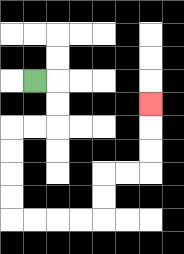{'start': '[1, 3]', 'end': '[6, 4]', 'path_directions': 'R,D,D,L,L,D,D,D,D,R,R,R,R,U,U,R,R,U,U,U', 'path_coordinates': '[[1, 3], [2, 3], [2, 4], [2, 5], [1, 5], [0, 5], [0, 6], [0, 7], [0, 8], [0, 9], [1, 9], [2, 9], [3, 9], [4, 9], [4, 8], [4, 7], [5, 7], [6, 7], [6, 6], [6, 5], [6, 4]]'}